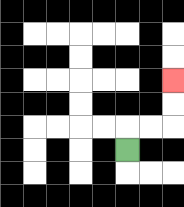{'start': '[5, 6]', 'end': '[7, 3]', 'path_directions': 'U,R,R,U,U', 'path_coordinates': '[[5, 6], [5, 5], [6, 5], [7, 5], [7, 4], [7, 3]]'}